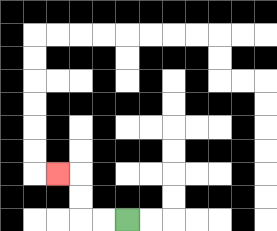{'start': '[5, 9]', 'end': '[2, 7]', 'path_directions': 'L,L,U,U,L', 'path_coordinates': '[[5, 9], [4, 9], [3, 9], [3, 8], [3, 7], [2, 7]]'}